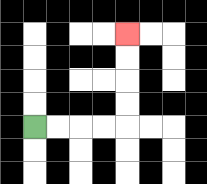{'start': '[1, 5]', 'end': '[5, 1]', 'path_directions': 'R,R,R,R,U,U,U,U', 'path_coordinates': '[[1, 5], [2, 5], [3, 5], [4, 5], [5, 5], [5, 4], [5, 3], [5, 2], [5, 1]]'}